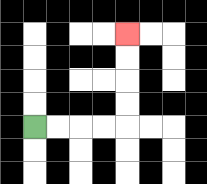{'start': '[1, 5]', 'end': '[5, 1]', 'path_directions': 'R,R,R,R,U,U,U,U', 'path_coordinates': '[[1, 5], [2, 5], [3, 5], [4, 5], [5, 5], [5, 4], [5, 3], [5, 2], [5, 1]]'}